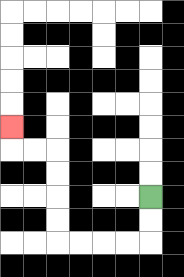{'start': '[6, 8]', 'end': '[0, 5]', 'path_directions': 'D,D,L,L,L,L,U,U,U,U,L,L,U', 'path_coordinates': '[[6, 8], [6, 9], [6, 10], [5, 10], [4, 10], [3, 10], [2, 10], [2, 9], [2, 8], [2, 7], [2, 6], [1, 6], [0, 6], [0, 5]]'}